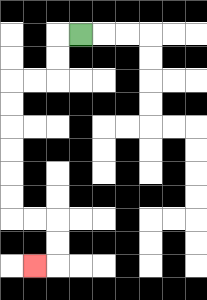{'start': '[3, 1]', 'end': '[1, 11]', 'path_directions': 'L,D,D,L,L,D,D,D,D,D,D,R,R,D,D,L', 'path_coordinates': '[[3, 1], [2, 1], [2, 2], [2, 3], [1, 3], [0, 3], [0, 4], [0, 5], [0, 6], [0, 7], [0, 8], [0, 9], [1, 9], [2, 9], [2, 10], [2, 11], [1, 11]]'}